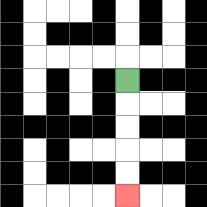{'start': '[5, 3]', 'end': '[5, 8]', 'path_directions': 'D,D,D,D,D', 'path_coordinates': '[[5, 3], [5, 4], [5, 5], [5, 6], [5, 7], [5, 8]]'}